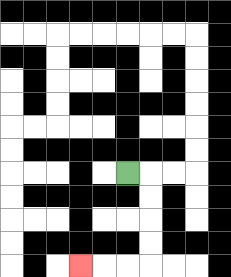{'start': '[5, 7]', 'end': '[3, 11]', 'path_directions': 'R,D,D,D,D,L,L,L', 'path_coordinates': '[[5, 7], [6, 7], [6, 8], [6, 9], [6, 10], [6, 11], [5, 11], [4, 11], [3, 11]]'}